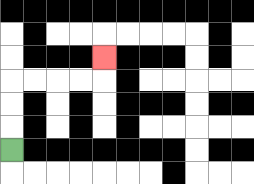{'start': '[0, 6]', 'end': '[4, 2]', 'path_directions': 'U,U,U,R,R,R,R,U', 'path_coordinates': '[[0, 6], [0, 5], [0, 4], [0, 3], [1, 3], [2, 3], [3, 3], [4, 3], [4, 2]]'}